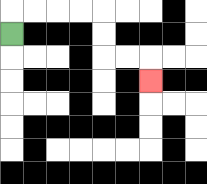{'start': '[0, 1]', 'end': '[6, 3]', 'path_directions': 'U,R,R,R,R,D,D,R,R,D', 'path_coordinates': '[[0, 1], [0, 0], [1, 0], [2, 0], [3, 0], [4, 0], [4, 1], [4, 2], [5, 2], [6, 2], [6, 3]]'}